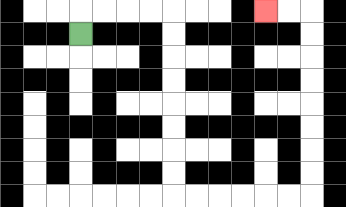{'start': '[3, 1]', 'end': '[11, 0]', 'path_directions': 'U,R,R,R,R,D,D,D,D,D,D,D,D,R,R,R,R,R,R,U,U,U,U,U,U,U,U,L,L', 'path_coordinates': '[[3, 1], [3, 0], [4, 0], [5, 0], [6, 0], [7, 0], [7, 1], [7, 2], [7, 3], [7, 4], [7, 5], [7, 6], [7, 7], [7, 8], [8, 8], [9, 8], [10, 8], [11, 8], [12, 8], [13, 8], [13, 7], [13, 6], [13, 5], [13, 4], [13, 3], [13, 2], [13, 1], [13, 0], [12, 0], [11, 0]]'}